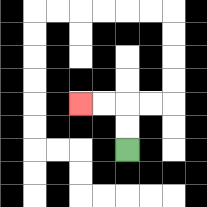{'start': '[5, 6]', 'end': '[3, 4]', 'path_directions': 'U,U,L,L', 'path_coordinates': '[[5, 6], [5, 5], [5, 4], [4, 4], [3, 4]]'}